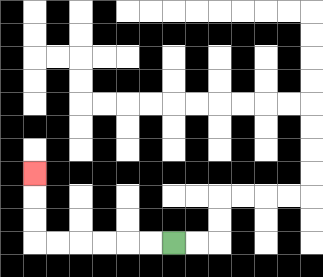{'start': '[7, 10]', 'end': '[1, 7]', 'path_directions': 'L,L,L,L,L,L,U,U,U', 'path_coordinates': '[[7, 10], [6, 10], [5, 10], [4, 10], [3, 10], [2, 10], [1, 10], [1, 9], [1, 8], [1, 7]]'}